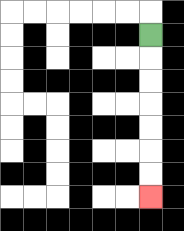{'start': '[6, 1]', 'end': '[6, 8]', 'path_directions': 'D,D,D,D,D,D,D', 'path_coordinates': '[[6, 1], [6, 2], [6, 3], [6, 4], [6, 5], [6, 6], [6, 7], [6, 8]]'}